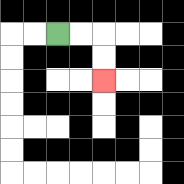{'start': '[2, 1]', 'end': '[4, 3]', 'path_directions': 'R,R,D,D', 'path_coordinates': '[[2, 1], [3, 1], [4, 1], [4, 2], [4, 3]]'}